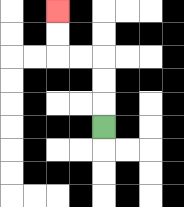{'start': '[4, 5]', 'end': '[2, 0]', 'path_directions': 'U,U,U,L,L,U,U', 'path_coordinates': '[[4, 5], [4, 4], [4, 3], [4, 2], [3, 2], [2, 2], [2, 1], [2, 0]]'}